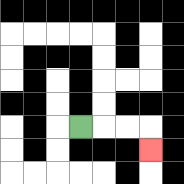{'start': '[3, 5]', 'end': '[6, 6]', 'path_directions': 'R,R,R,D', 'path_coordinates': '[[3, 5], [4, 5], [5, 5], [6, 5], [6, 6]]'}